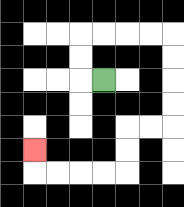{'start': '[4, 3]', 'end': '[1, 6]', 'path_directions': 'L,U,U,R,R,R,R,D,D,D,D,L,L,D,D,L,L,L,L,U', 'path_coordinates': '[[4, 3], [3, 3], [3, 2], [3, 1], [4, 1], [5, 1], [6, 1], [7, 1], [7, 2], [7, 3], [7, 4], [7, 5], [6, 5], [5, 5], [5, 6], [5, 7], [4, 7], [3, 7], [2, 7], [1, 7], [1, 6]]'}